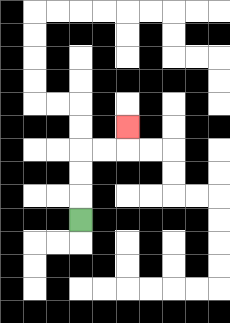{'start': '[3, 9]', 'end': '[5, 5]', 'path_directions': 'U,U,U,R,R,U', 'path_coordinates': '[[3, 9], [3, 8], [3, 7], [3, 6], [4, 6], [5, 6], [5, 5]]'}